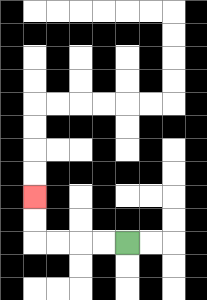{'start': '[5, 10]', 'end': '[1, 8]', 'path_directions': 'L,L,L,L,U,U', 'path_coordinates': '[[5, 10], [4, 10], [3, 10], [2, 10], [1, 10], [1, 9], [1, 8]]'}